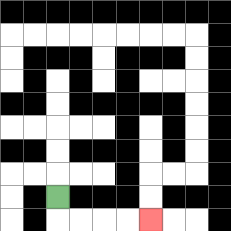{'start': '[2, 8]', 'end': '[6, 9]', 'path_directions': 'D,R,R,R,R', 'path_coordinates': '[[2, 8], [2, 9], [3, 9], [4, 9], [5, 9], [6, 9]]'}